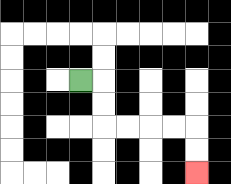{'start': '[3, 3]', 'end': '[8, 7]', 'path_directions': 'R,D,D,R,R,R,R,D,D', 'path_coordinates': '[[3, 3], [4, 3], [4, 4], [4, 5], [5, 5], [6, 5], [7, 5], [8, 5], [8, 6], [8, 7]]'}